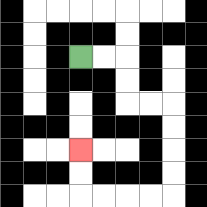{'start': '[3, 2]', 'end': '[3, 6]', 'path_directions': 'R,R,D,D,R,R,D,D,D,D,L,L,L,L,U,U', 'path_coordinates': '[[3, 2], [4, 2], [5, 2], [5, 3], [5, 4], [6, 4], [7, 4], [7, 5], [7, 6], [7, 7], [7, 8], [6, 8], [5, 8], [4, 8], [3, 8], [3, 7], [3, 6]]'}